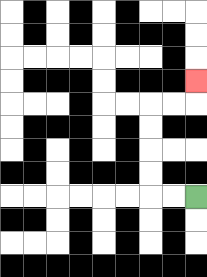{'start': '[8, 8]', 'end': '[8, 3]', 'path_directions': 'L,L,U,U,U,U,R,R,U', 'path_coordinates': '[[8, 8], [7, 8], [6, 8], [6, 7], [6, 6], [6, 5], [6, 4], [7, 4], [8, 4], [8, 3]]'}